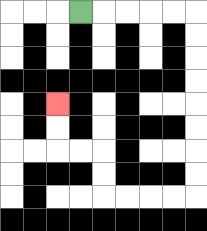{'start': '[3, 0]', 'end': '[2, 4]', 'path_directions': 'R,R,R,R,R,D,D,D,D,D,D,D,D,L,L,L,L,U,U,L,L,U,U', 'path_coordinates': '[[3, 0], [4, 0], [5, 0], [6, 0], [7, 0], [8, 0], [8, 1], [8, 2], [8, 3], [8, 4], [8, 5], [8, 6], [8, 7], [8, 8], [7, 8], [6, 8], [5, 8], [4, 8], [4, 7], [4, 6], [3, 6], [2, 6], [2, 5], [2, 4]]'}